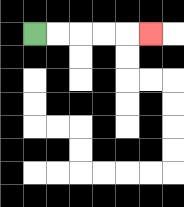{'start': '[1, 1]', 'end': '[6, 1]', 'path_directions': 'R,R,R,R,R', 'path_coordinates': '[[1, 1], [2, 1], [3, 1], [4, 1], [5, 1], [6, 1]]'}